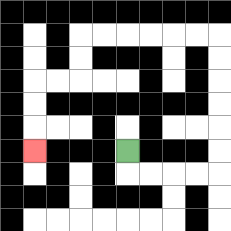{'start': '[5, 6]', 'end': '[1, 6]', 'path_directions': 'D,R,R,R,R,U,U,U,U,U,U,L,L,L,L,L,L,D,D,L,L,D,D,D', 'path_coordinates': '[[5, 6], [5, 7], [6, 7], [7, 7], [8, 7], [9, 7], [9, 6], [9, 5], [9, 4], [9, 3], [9, 2], [9, 1], [8, 1], [7, 1], [6, 1], [5, 1], [4, 1], [3, 1], [3, 2], [3, 3], [2, 3], [1, 3], [1, 4], [1, 5], [1, 6]]'}